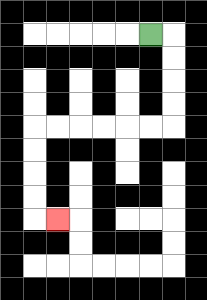{'start': '[6, 1]', 'end': '[2, 9]', 'path_directions': 'R,D,D,D,D,L,L,L,L,L,L,D,D,D,D,R', 'path_coordinates': '[[6, 1], [7, 1], [7, 2], [7, 3], [7, 4], [7, 5], [6, 5], [5, 5], [4, 5], [3, 5], [2, 5], [1, 5], [1, 6], [1, 7], [1, 8], [1, 9], [2, 9]]'}